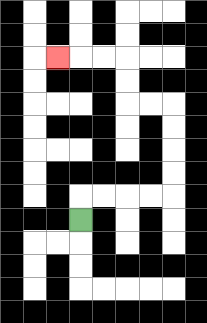{'start': '[3, 9]', 'end': '[2, 2]', 'path_directions': 'U,R,R,R,R,U,U,U,U,L,L,U,U,L,L,L', 'path_coordinates': '[[3, 9], [3, 8], [4, 8], [5, 8], [6, 8], [7, 8], [7, 7], [7, 6], [7, 5], [7, 4], [6, 4], [5, 4], [5, 3], [5, 2], [4, 2], [3, 2], [2, 2]]'}